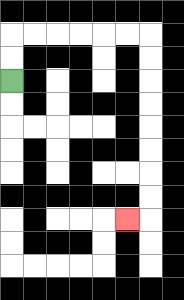{'start': '[0, 3]', 'end': '[5, 9]', 'path_directions': 'U,U,R,R,R,R,R,R,D,D,D,D,D,D,D,D,L', 'path_coordinates': '[[0, 3], [0, 2], [0, 1], [1, 1], [2, 1], [3, 1], [4, 1], [5, 1], [6, 1], [6, 2], [6, 3], [6, 4], [6, 5], [6, 6], [6, 7], [6, 8], [6, 9], [5, 9]]'}